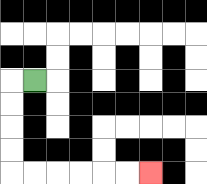{'start': '[1, 3]', 'end': '[6, 7]', 'path_directions': 'L,D,D,D,D,R,R,R,R,R,R', 'path_coordinates': '[[1, 3], [0, 3], [0, 4], [0, 5], [0, 6], [0, 7], [1, 7], [2, 7], [3, 7], [4, 7], [5, 7], [6, 7]]'}